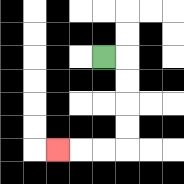{'start': '[4, 2]', 'end': '[2, 6]', 'path_directions': 'R,D,D,D,D,L,L,L', 'path_coordinates': '[[4, 2], [5, 2], [5, 3], [5, 4], [5, 5], [5, 6], [4, 6], [3, 6], [2, 6]]'}